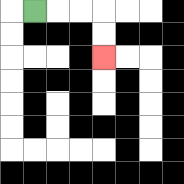{'start': '[1, 0]', 'end': '[4, 2]', 'path_directions': 'R,R,R,D,D', 'path_coordinates': '[[1, 0], [2, 0], [3, 0], [4, 0], [4, 1], [4, 2]]'}